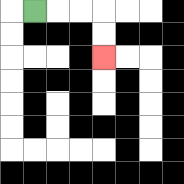{'start': '[1, 0]', 'end': '[4, 2]', 'path_directions': 'R,R,R,D,D', 'path_coordinates': '[[1, 0], [2, 0], [3, 0], [4, 0], [4, 1], [4, 2]]'}